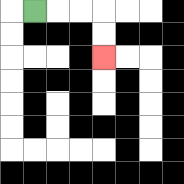{'start': '[1, 0]', 'end': '[4, 2]', 'path_directions': 'R,R,R,D,D', 'path_coordinates': '[[1, 0], [2, 0], [3, 0], [4, 0], [4, 1], [4, 2]]'}